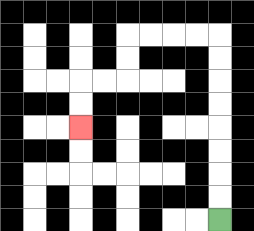{'start': '[9, 9]', 'end': '[3, 5]', 'path_directions': 'U,U,U,U,U,U,U,U,L,L,L,L,D,D,L,L,D,D', 'path_coordinates': '[[9, 9], [9, 8], [9, 7], [9, 6], [9, 5], [9, 4], [9, 3], [9, 2], [9, 1], [8, 1], [7, 1], [6, 1], [5, 1], [5, 2], [5, 3], [4, 3], [3, 3], [3, 4], [3, 5]]'}